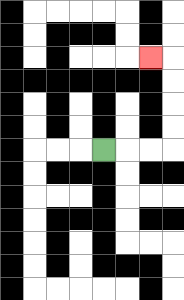{'start': '[4, 6]', 'end': '[6, 2]', 'path_directions': 'R,R,R,U,U,U,U,L', 'path_coordinates': '[[4, 6], [5, 6], [6, 6], [7, 6], [7, 5], [7, 4], [7, 3], [7, 2], [6, 2]]'}